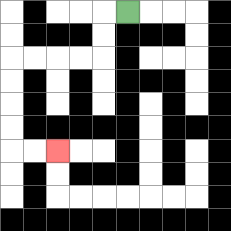{'start': '[5, 0]', 'end': '[2, 6]', 'path_directions': 'L,D,D,L,L,L,L,D,D,D,D,R,R', 'path_coordinates': '[[5, 0], [4, 0], [4, 1], [4, 2], [3, 2], [2, 2], [1, 2], [0, 2], [0, 3], [0, 4], [0, 5], [0, 6], [1, 6], [2, 6]]'}